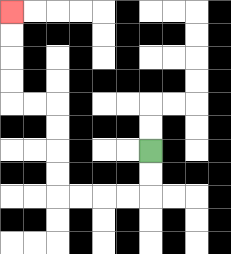{'start': '[6, 6]', 'end': '[0, 0]', 'path_directions': 'D,D,L,L,L,L,U,U,U,U,L,L,U,U,U,U', 'path_coordinates': '[[6, 6], [6, 7], [6, 8], [5, 8], [4, 8], [3, 8], [2, 8], [2, 7], [2, 6], [2, 5], [2, 4], [1, 4], [0, 4], [0, 3], [0, 2], [0, 1], [0, 0]]'}